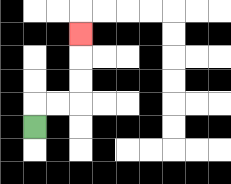{'start': '[1, 5]', 'end': '[3, 1]', 'path_directions': 'U,R,R,U,U,U', 'path_coordinates': '[[1, 5], [1, 4], [2, 4], [3, 4], [3, 3], [3, 2], [3, 1]]'}